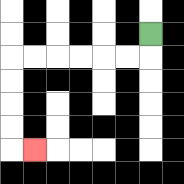{'start': '[6, 1]', 'end': '[1, 6]', 'path_directions': 'D,L,L,L,L,L,L,D,D,D,D,R', 'path_coordinates': '[[6, 1], [6, 2], [5, 2], [4, 2], [3, 2], [2, 2], [1, 2], [0, 2], [0, 3], [0, 4], [0, 5], [0, 6], [1, 6]]'}